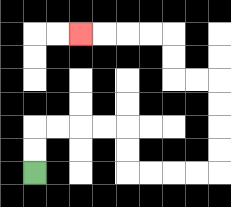{'start': '[1, 7]', 'end': '[3, 1]', 'path_directions': 'U,U,R,R,R,R,D,D,R,R,R,R,U,U,U,U,L,L,U,U,L,L,L,L', 'path_coordinates': '[[1, 7], [1, 6], [1, 5], [2, 5], [3, 5], [4, 5], [5, 5], [5, 6], [5, 7], [6, 7], [7, 7], [8, 7], [9, 7], [9, 6], [9, 5], [9, 4], [9, 3], [8, 3], [7, 3], [7, 2], [7, 1], [6, 1], [5, 1], [4, 1], [3, 1]]'}